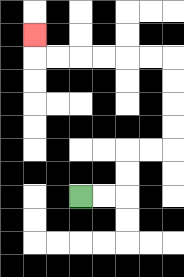{'start': '[3, 8]', 'end': '[1, 1]', 'path_directions': 'R,R,U,U,R,R,U,U,U,U,L,L,L,L,L,L,U', 'path_coordinates': '[[3, 8], [4, 8], [5, 8], [5, 7], [5, 6], [6, 6], [7, 6], [7, 5], [7, 4], [7, 3], [7, 2], [6, 2], [5, 2], [4, 2], [3, 2], [2, 2], [1, 2], [1, 1]]'}